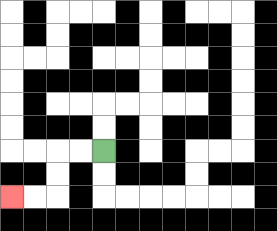{'start': '[4, 6]', 'end': '[0, 8]', 'path_directions': 'L,L,D,D,L,L', 'path_coordinates': '[[4, 6], [3, 6], [2, 6], [2, 7], [2, 8], [1, 8], [0, 8]]'}